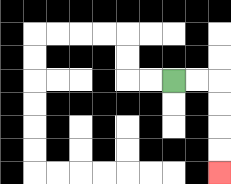{'start': '[7, 3]', 'end': '[9, 7]', 'path_directions': 'R,R,D,D,D,D', 'path_coordinates': '[[7, 3], [8, 3], [9, 3], [9, 4], [9, 5], [9, 6], [9, 7]]'}